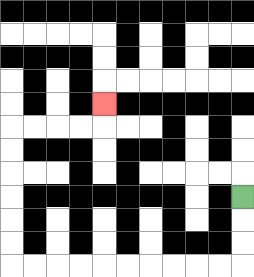{'start': '[10, 8]', 'end': '[4, 4]', 'path_directions': 'D,D,D,L,L,L,L,L,L,L,L,L,L,U,U,U,U,U,U,R,R,R,R,U', 'path_coordinates': '[[10, 8], [10, 9], [10, 10], [10, 11], [9, 11], [8, 11], [7, 11], [6, 11], [5, 11], [4, 11], [3, 11], [2, 11], [1, 11], [0, 11], [0, 10], [0, 9], [0, 8], [0, 7], [0, 6], [0, 5], [1, 5], [2, 5], [3, 5], [4, 5], [4, 4]]'}